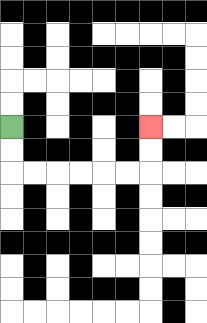{'start': '[0, 5]', 'end': '[6, 5]', 'path_directions': 'D,D,R,R,R,R,R,R,U,U', 'path_coordinates': '[[0, 5], [0, 6], [0, 7], [1, 7], [2, 7], [3, 7], [4, 7], [5, 7], [6, 7], [6, 6], [6, 5]]'}